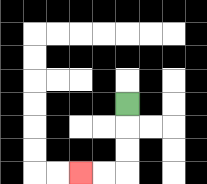{'start': '[5, 4]', 'end': '[3, 7]', 'path_directions': 'D,D,D,L,L', 'path_coordinates': '[[5, 4], [5, 5], [5, 6], [5, 7], [4, 7], [3, 7]]'}